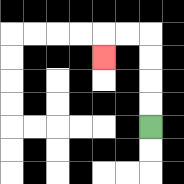{'start': '[6, 5]', 'end': '[4, 2]', 'path_directions': 'U,U,U,U,L,L,D', 'path_coordinates': '[[6, 5], [6, 4], [6, 3], [6, 2], [6, 1], [5, 1], [4, 1], [4, 2]]'}